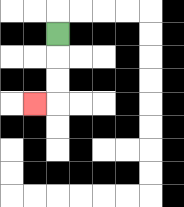{'start': '[2, 1]', 'end': '[1, 4]', 'path_directions': 'D,D,D,L', 'path_coordinates': '[[2, 1], [2, 2], [2, 3], [2, 4], [1, 4]]'}